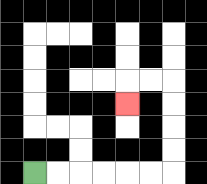{'start': '[1, 7]', 'end': '[5, 4]', 'path_directions': 'R,R,R,R,R,R,U,U,U,U,L,L,D', 'path_coordinates': '[[1, 7], [2, 7], [3, 7], [4, 7], [5, 7], [6, 7], [7, 7], [7, 6], [7, 5], [7, 4], [7, 3], [6, 3], [5, 3], [5, 4]]'}